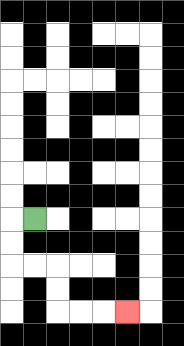{'start': '[1, 9]', 'end': '[5, 13]', 'path_directions': 'L,D,D,R,R,D,D,R,R,R', 'path_coordinates': '[[1, 9], [0, 9], [0, 10], [0, 11], [1, 11], [2, 11], [2, 12], [2, 13], [3, 13], [4, 13], [5, 13]]'}